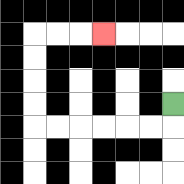{'start': '[7, 4]', 'end': '[4, 1]', 'path_directions': 'D,L,L,L,L,L,L,U,U,U,U,R,R,R', 'path_coordinates': '[[7, 4], [7, 5], [6, 5], [5, 5], [4, 5], [3, 5], [2, 5], [1, 5], [1, 4], [1, 3], [1, 2], [1, 1], [2, 1], [3, 1], [4, 1]]'}